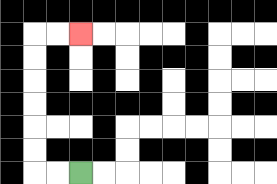{'start': '[3, 7]', 'end': '[3, 1]', 'path_directions': 'L,L,U,U,U,U,U,U,R,R', 'path_coordinates': '[[3, 7], [2, 7], [1, 7], [1, 6], [1, 5], [1, 4], [1, 3], [1, 2], [1, 1], [2, 1], [3, 1]]'}